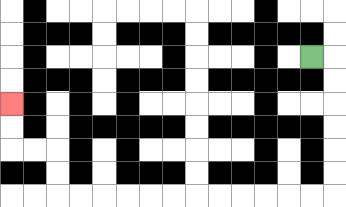{'start': '[13, 2]', 'end': '[0, 4]', 'path_directions': 'R,D,D,D,D,D,D,L,L,L,L,L,L,L,L,L,L,L,L,U,U,L,L,U,U', 'path_coordinates': '[[13, 2], [14, 2], [14, 3], [14, 4], [14, 5], [14, 6], [14, 7], [14, 8], [13, 8], [12, 8], [11, 8], [10, 8], [9, 8], [8, 8], [7, 8], [6, 8], [5, 8], [4, 8], [3, 8], [2, 8], [2, 7], [2, 6], [1, 6], [0, 6], [0, 5], [0, 4]]'}